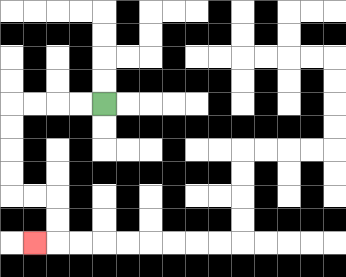{'start': '[4, 4]', 'end': '[1, 10]', 'path_directions': 'L,L,L,L,D,D,D,D,R,R,D,D,L', 'path_coordinates': '[[4, 4], [3, 4], [2, 4], [1, 4], [0, 4], [0, 5], [0, 6], [0, 7], [0, 8], [1, 8], [2, 8], [2, 9], [2, 10], [1, 10]]'}